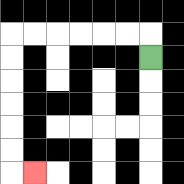{'start': '[6, 2]', 'end': '[1, 7]', 'path_directions': 'U,L,L,L,L,L,L,D,D,D,D,D,D,R', 'path_coordinates': '[[6, 2], [6, 1], [5, 1], [4, 1], [3, 1], [2, 1], [1, 1], [0, 1], [0, 2], [0, 3], [0, 4], [0, 5], [0, 6], [0, 7], [1, 7]]'}